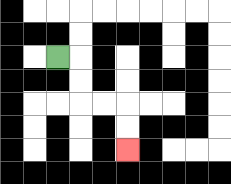{'start': '[2, 2]', 'end': '[5, 6]', 'path_directions': 'R,D,D,R,R,D,D', 'path_coordinates': '[[2, 2], [3, 2], [3, 3], [3, 4], [4, 4], [5, 4], [5, 5], [5, 6]]'}